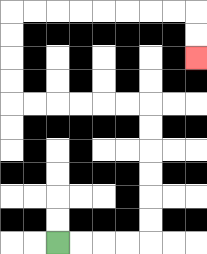{'start': '[2, 10]', 'end': '[8, 2]', 'path_directions': 'R,R,R,R,U,U,U,U,U,U,L,L,L,L,L,L,U,U,U,U,R,R,R,R,R,R,R,R,D,D', 'path_coordinates': '[[2, 10], [3, 10], [4, 10], [5, 10], [6, 10], [6, 9], [6, 8], [6, 7], [6, 6], [6, 5], [6, 4], [5, 4], [4, 4], [3, 4], [2, 4], [1, 4], [0, 4], [0, 3], [0, 2], [0, 1], [0, 0], [1, 0], [2, 0], [3, 0], [4, 0], [5, 0], [6, 0], [7, 0], [8, 0], [8, 1], [8, 2]]'}